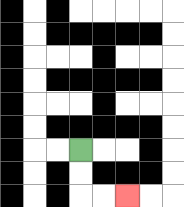{'start': '[3, 6]', 'end': '[5, 8]', 'path_directions': 'D,D,R,R', 'path_coordinates': '[[3, 6], [3, 7], [3, 8], [4, 8], [5, 8]]'}